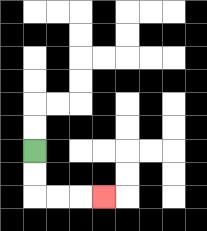{'start': '[1, 6]', 'end': '[4, 8]', 'path_directions': 'D,D,R,R,R', 'path_coordinates': '[[1, 6], [1, 7], [1, 8], [2, 8], [3, 8], [4, 8]]'}